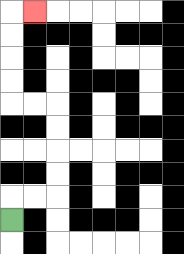{'start': '[0, 9]', 'end': '[1, 0]', 'path_directions': 'U,R,R,U,U,U,U,L,L,U,U,U,U,R', 'path_coordinates': '[[0, 9], [0, 8], [1, 8], [2, 8], [2, 7], [2, 6], [2, 5], [2, 4], [1, 4], [0, 4], [0, 3], [0, 2], [0, 1], [0, 0], [1, 0]]'}